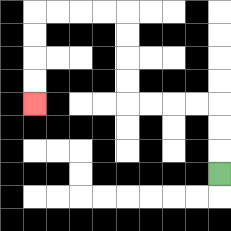{'start': '[9, 7]', 'end': '[1, 4]', 'path_directions': 'U,U,U,L,L,L,L,U,U,U,U,L,L,L,L,D,D,D,D', 'path_coordinates': '[[9, 7], [9, 6], [9, 5], [9, 4], [8, 4], [7, 4], [6, 4], [5, 4], [5, 3], [5, 2], [5, 1], [5, 0], [4, 0], [3, 0], [2, 0], [1, 0], [1, 1], [1, 2], [1, 3], [1, 4]]'}